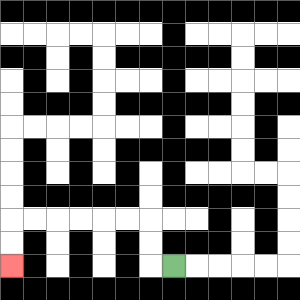{'start': '[7, 11]', 'end': '[0, 11]', 'path_directions': 'L,U,U,L,L,L,L,L,L,D,D', 'path_coordinates': '[[7, 11], [6, 11], [6, 10], [6, 9], [5, 9], [4, 9], [3, 9], [2, 9], [1, 9], [0, 9], [0, 10], [0, 11]]'}